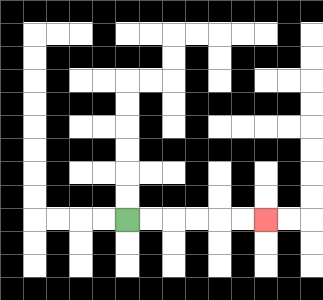{'start': '[5, 9]', 'end': '[11, 9]', 'path_directions': 'R,R,R,R,R,R', 'path_coordinates': '[[5, 9], [6, 9], [7, 9], [8, 9], [9, 9], [10, 9], [11, 9]]'}